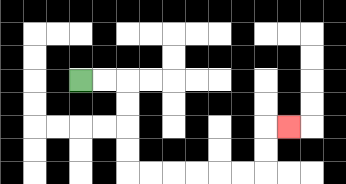{'start': '[3, 3]', 'end': '[12, 5]', 'path_directions': 'R,R,D,D,D,D,R,R,R,R,R,R,U,U,R', 'path_coordinates': '[[3, 3], [4, 3], [5, 3], [5, 4], [5, 5], [5, 6], [5, 7], [6, 7], [7, 7], [8, 7], [9, 7], [10, 7], [11, 7], [11, 6], [11, 5], [12, 5]]'}